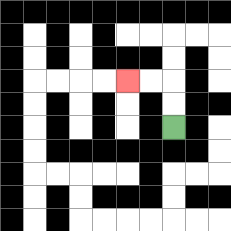{'start': '[7, 5]', 'end': '[5, 3]', 'path_directions': 'U,U,L,L', 'path_coordinates': '[[7, 5], [7, 4], [7, 3], [6, 3], [5, 3]]'}